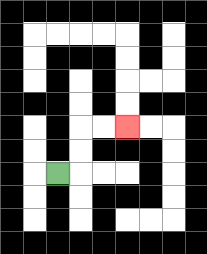{'start': '[2, 7]', 'end': '[5, 5]', 'path_directions': 'R,U,U,R,R', 'path_coordinates': '[[2, 7], [3, 7], [3, 6], [3, 5], [4, 5], [5, 5]]'}